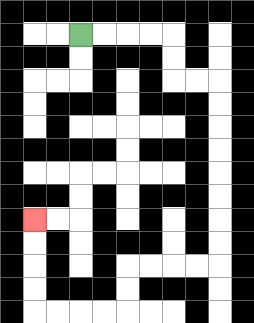{'start': '[3, 1]', 'end': '[1, 9]', 'path_directions': 'R,R,R,R,D,D,R,R,D,D,D,D,D,D,D,D,L,L,L,L,D,D,L,L,L,L,U,U,U,U', 'path_coordinates': '[[3, 1], [4, 1], [5, 1], [6, 1], [7, 1], [7, 2], [7, 3], [8, 3], [9, 3], [9, 4], [9, 5], [9, 6], [9, 7], [9, 8], [9, 9], [9, 10], [9, 11], [8, 11], [7, 11], [6, 11], [5, 11], [5, 12], [5, 13], [4, 13], [3, 13], [2, 13], [1, 13], [1, 12], [1, 11], [1, 10], [1, 9]]'}